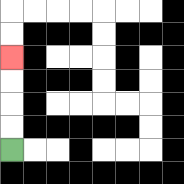{'start': '[0, 6]', 'end': '[0, 2]', 'path_directions': 'U,U,U,U', 'path_coordinates': '[[0, 6], [0, 5], [0, 4], [0, 3], [0, 2]]'}